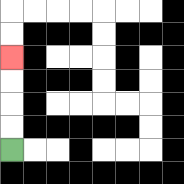{'start': '[0, 6]', 'end': '[0, 2]', 'path_directions': 'U,U,U,U', 'path_coordinates': '[[0, 6], [0, 5], [0, 4], [0, 3], [0, 2]]'}